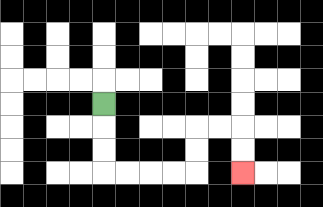{'start': '[4, 4]', 'end': '[10, 7]', 'path_directions': 'D,D,D,R,R,R,R,U,U,R,R,D,D', 'path_coordinates': '[[4, 4], [4, 5], [4, 6], [4, 7], [5, 7], [6, 7], [7, 7], [8, 7], [8, 6], [8, 5], [9, 5], [10, 5], [10, 6], [10, 7]]'}